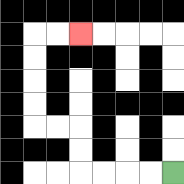{'start': '[7, 7]', 'end': '[3, 1]', 'path_directions': 'L,L,L,L,U,U,L,L,U,U,U,U,R,R', 'path_coordinates': '[[7, 7], [6, 7], [5, 7], [4, 7], [3, 7], [3, 6], [3, 5], [2, 5], [1, 5], [1, 4], [1, 3], [1, 2], [1, 1], [2, 1], [3, 1]]'}